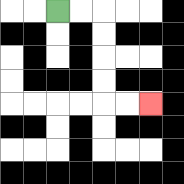{'start': '[2, 0]', 'end': '[6, 4]', 'path_directions': 'R,R,D,D,D,D,R,R', 'path_coordinates': '[[2, 0], [3, 0], [4, 0], [4, 1], [4, 2], [4, 3], [4, 4], [5, 4], [6, 4]]'}